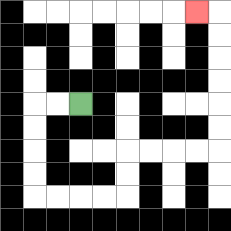{'start': '[3, 4]', 'end': '[8, 0]', 'path_directions': 'L,L,D,D,D,D,R,R,R,R,U,U,R,R,R,R,U,U,U,U,U,U,L', 'path_coordinates': '[[3, 4], [2, 4], [1, 4], [1, 5], [1, 6], [1, 7], [1, 8], [2, 8], [3, 8], [4, 8], [5, 8], [5, 7], [5, 6], [6, 6], [7, 6], [8, 6], [9, 6], [9, 5], [9, 4], [9, 3], [9, 2], [9, 1], [9, 0], [8, 0]]'}